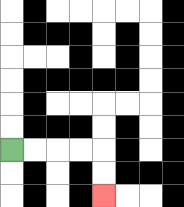{'start': '[0, 6]', 'end': '[4, 8]', 'path_directions': 'R,R,R,R,D,D', 'path_coordinates': '[[0, 6], [1, 6], [2, 6], [3, 6], [4, 6], [4, 7], [4, 8]]'}